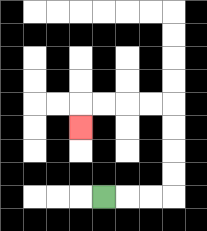{'start': '[4, 8]', 'end': '[3, 5]', 'path_directions': 'R,R,R,U,U,U,U,L,L,L,L,D', 'path_coordinates': '[[4, 8], [5, 8], [6, 8], [7, 8], [7, 7], [7, 6], [7, 5], [7, 4], [6, 4], [5, 4], [4, 4], [3, 4], [3, 5]]'}